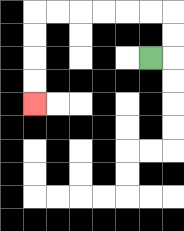{'start': '[6, 2]', 'end': '[1, 4]', 'path_directions': 'R,U,U,L,L,L,L,L,L,D,D,D,D', 'path_coordinates': '[[6, 2], [7, 2], [7, 1], [7, 0], [6, 0], [5, 0], [4, 0], [3, 0], [2, 0], [1, 0], [1, 1], [1, 2], [1, 3], [1, 4]]'}